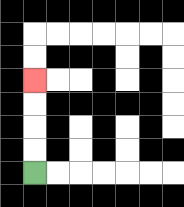{'start': '[1, 7]', 'end': '[1, 3]', 'path_directions': 'U,U,U,U', 'path_coordinates': '[[1, 7], [1, 6], [1, 5], [1, 4], [1, 3]]'}